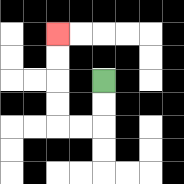{'start': '[4, 3]', 'end': '[2, 1]', 'path_directions': 'D,D,L,L,U,U,U,U', 'path_coordinates': '[[4, 3], [4, 4], [4, 5], [3, 5], [2, 5], [2, 4], [2, 3], [2, 2], [2, 1]]'}